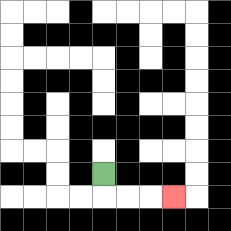{'start': '[4, 7]', 'end': '[7, 8]', 'path_directions': 'D,R,R,R', 'path_coordinates': '[[4, 7], [4, 8], [5, 8], [6, 8], [7, 8]]'}